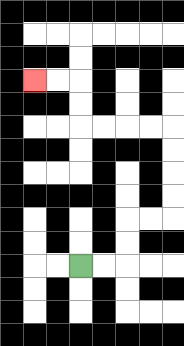{'start': '[3, 11]', 'end': '[1, 3]', 'path_directions': 'R,R,U,U,R,R,U,U,U,U,L,L,L,L,U,U,L,L', 'path_coordinates': '[[3, 11], [4, 11], [5, 11], [5, 10], [5, 9], [6, 9], [7, 9], [7, 8], [7, 7], [7, 6], [7, 5], [6, 5], [5, 5], [4, 5], [3, 5], [3, 4], [3, 3], [2, 3], [1, 3]]'}